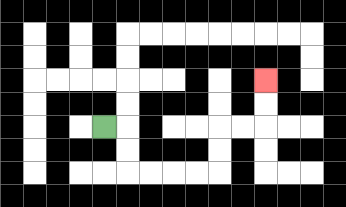{'start': '[4, 5]', 'end': '[11, 3]', 'path_directions': 'R,D,D,R,R,R,R,U,U,R,R,U,U', 'path_coordinates': '[[4, 5], [5, 5], [5, 6], [5, 7], [6, 7], [7, 7], [8, 7], [9, 7], [9, 6], [9, 5], [10, 5], [11, 5], [11, 4], [11, 3]]'}